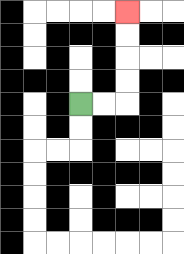{'start': '[3, 4]', 'end': '[5, 0]', 'path_directions': 'R,R,U,U,U,U', 'path_coordinates': '[[3, 4], [4, 4], [5, 4], [5, 3], [5, 2], [5, 1], [5, 0]]'}